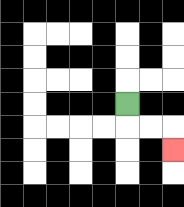{'start': '[5, 4]', 'end': '[7, 6]', 'path_directions': 'D,R,R,D', 'path_coordinates': '[[5, 4], [5, 5], [6, 5], [7, 5], [7, 6]]'}